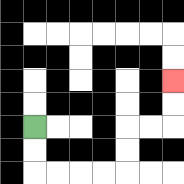{'start': '[1, 5]', 'end': '[7, 3]', 'path_directions': 'D,D,R,R,R,R,U,U,R,R,U,U', 'path_coordinates': '[[1, 5], [1, 6], [1, 7], [2, 7], [3, 7], [4, 7], [5, 7], [5, 6], [5, 5], [6, 5], [7, 5], [7, 4], [7, 3]]'}